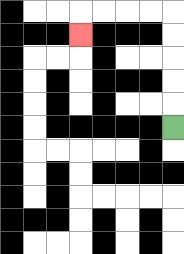{'start': '[7, 5]', 'end': '[3, 1]', 'path_directions': 'U,U,U,U,U,L,L,L,L,D', 'path_coordinates': '[[7, 5], [7, 4], [7, 3], [7, 2], [7, 1], [7, 0], [6, 0], [5, 0], [4, 0], [3, 0], [3, 1]]'}